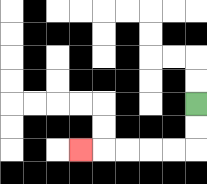{'start': '[8, 4]', 'end': '[3, 6]', 'path_directions': 'D,D,L,L,L,L,L', 'path_coordinates': '[[8, 4], [8, 5], [8, 6], [7, 6], [6, 6], [5, 6], [4, 6], [3, 6]]'}